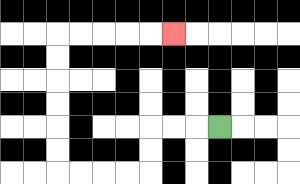{'start': '[9, 5]', 'end': '[7, 1]', 'path_directions': 'L,L,L,D,D,L,L,L,L,U,U,U,U,U,U,R,R,R,R,R', 'path_coordinates': '[[9, 5], [8, 5], [7, 5], [6, 5], [6, 6], [6, 7], [5, 7], [4, 7], [3, 7], [2, 7], [2, 6], [2, 5], [2, 4], [2, 3], [2, 2], [2, 1], [3, 1], [4, 1], [5, 1], [6, 1], [7, 1]]'}